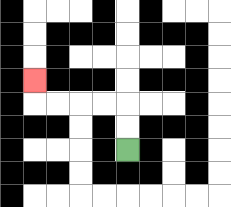{'start': '[5, 6]', 'end': '[1, 3]', 'path_directions': 'U,U,L,L,L,L,U', 'path_coordinates': '[[5, 6], [5, 5], [5, 4], [4, 4], [3, 4], [2, 4], [1, 4], [1, 3]]'}